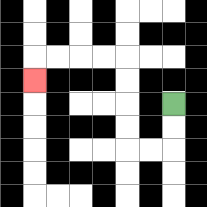{'start': '[7, 4]', 'end': '[1, 3]', 'path_directions': 'D,D,L,L,U,U,U,U,L,L,L,L,D', 'path_coordinates': '[[7, 4], [7, 5], [7, 6], [6, 6], [5, 6], [5, 5], [5, 4], [5, 3], [5, 2], [4, 2], [3, 2], [2, 2], [1, 2], [1, 3]]'}